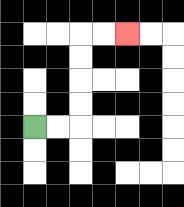{'start': '[1, 5]', 'end': '[5, 1]', 'path_directions': 'R,R,U,U,U,U,R,R', 'path_coordinates': '[[1, 5], [2, 5], [3, 5], [3, 4], [3, 3], [3, 2], [3, 1], [4, 1], [5, 1]]'}